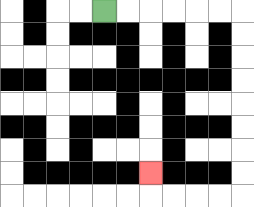{'start': '[4, 0]', 'end': '[6, 7]', 'path_directions': 'R,R,R,R,R,R,D,D,D,D,D,D,D,D,L,L,L,L,U', 'path_coordinates': '[[4, 0], [5, 0], [6, 0], [7, 0], [8, 0], [9, 0], [10, 0], [10, 1], [10, 2], [10, 3], [10, 4], [10, 5], [10, 6], [10, 7], [10, 8], [9, 8], [8, 8], [7, 8], [6, 8], [6, 7]]'}